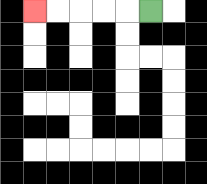{'start': '[6, 0]', 'end': '[1, 0]', 'path_directions': 'L,L,L,L,L', 'path_coordinates': '[[6, 0], [5, 0], [4, 0], [3, 0], [2, 0], [1, 0]]'}